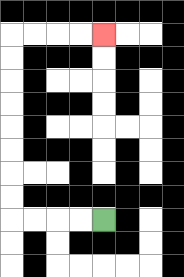{'start': '[4, 9]', 'end': '[4, 1]', 'path_directions': 'L,L,L,L,U,U,U,U,U,U,U,U,R,R,R,R', 'path_coordinates': '[[4, 9], [3, 9], [2, 9], [1, 9], [0, 9], [0, 8], [0, 7], [0, 6], [0, 5], [0, 4], [0, 3], [0, 2], [0, 1], [1, 1], [2, 1], [3, 1], [4, 1]]'}